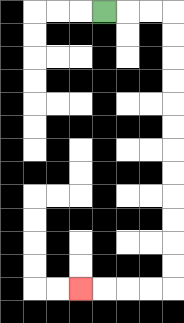{'start': '[4, 0]', 'end': '[3, 12]', 'path_directions': 'R,R,R,D,D,D,D,D,D,D,D,D,D,D,D,L,L,L,L', 'path_coordinates': '[[4, 0], [5, 0], [6, 0], [7, 0], [7, 1], [7, 2], [7, 3], [7, 4], [7, 5], [7, 6], [7, 7], [7, 8], [7, 9], [7, 10], [7, 11], [7, 12], [6, 12], [5, 12], [4, 12], [3, 12]]'}